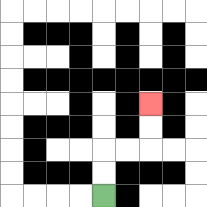{'start': '[4, 8]', 'end': '[6, 4]', 'path_directions': 'U,U,R,R,U,U', 'path_coordinates': '[[4, 8], [4, 7], [4, 6], [5, 6], [6, 6], [6, 5], [6, 4]]'}